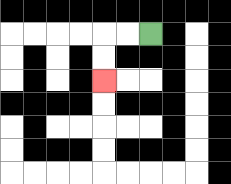{'start': '[6, 1]', 'end': '[4, 3]', 'path_directions': 'L,L,D,D', 'path_coordinates': '[[6, 1], [5, 1], [4, 1], [4, 2], [4, 3]]'}